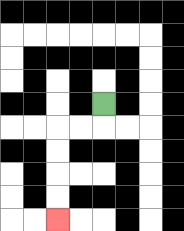{'start': '[4, 4]', 'end': '[2, 9]', 'path_directions': 'D,L,L,D,D,D,D', 'path_coordinates': '[[4, 4], [4, 5], [3, 5], [2, 5], [2, 6], [2, 7], [2, 8], [2, 9]]'}